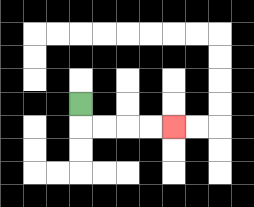{'start': '[3, 4]', 'end': '[7, 5]', 'path_directions': 'D,R,R,R,R', 'path_coordinates': '[[3, 4], [3, 5], [4, 5], [5, 5], [6, 5], [7, 5]]'}